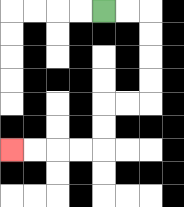{'start': '[4, 0]', 'end': '[0, 6]', 'path_directions': 'R,R,D,D,D,D,L,L,D,D,L,L,L,L', 'path_coordinates': '[[4, 0], [5, 0], [6, 0], [6, 1], [6, 2], [6, 3], [6, 4], [5, 4], [4, 4], [4, 5], [4, 6], [3, 6], [2, 6], [1, 6], [0, 6]]'}